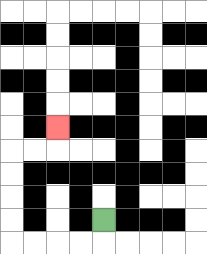{'start': '[4, 9]', 'end': '[2, 5]', 'path_directions': 'D,L,L,L,L,U,U,U,U,R,R,U', 'path_coordinates': '[[4, 9], [4, 10], [3, 10], [2, 10], [1, 10], [0, 10], [0, 9], [0, 8], [0, 7], [0, 6], [1, 6], [2, 6], [2, 5]]'}